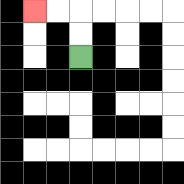{'start': '[3, 2]', 'end': '[1, 0]', 'path_directions': 'U,U,L,L', 'path_coordinates': '[[3, 2], [3, 1], [3, 0], [2, 0], [1, 0]]'}